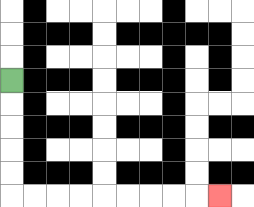{'start': '[0, 3]', 'end': '[9, 8]', 'path_directions': 'D,D,D,D,D,R,R,R,R,R,R,R,R,R', 'path_coordinates': '[[0, 3], [0, 4], [0, 5], [0, 6], [0, 7], [0, 8], [1, 8], [2, 8], [3, 8], [4, 8], [5, 8], [6, 8], [7, 8], [8, 8], [9, 8]]'}